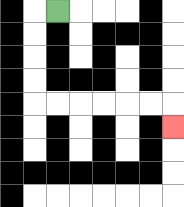{'start': '[2, 0]', 'end': '[7, 5]', 'path_directions': 'L,D,D,D,D,R,R,R,R,R,R,D', 'path_coordinates': '[[2, 0], [1, 0], [1, 1], [1, 2], [1, 3], [1, 4], [2, 4], [3, 4], [4, 4], [5, 4], [6, 4], [7, 4], [7, 5]]'}